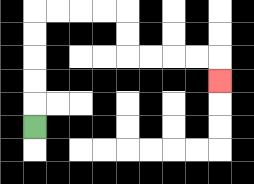{'start': '[1, 5]', 'end': '[9, 3]', 'path_directions': 'U,U,U,U,U,R,R,R,R,D,D,R,R,R,R,D', 'path_coordinates': '[[1, 5], [1, 4], [1, 3], [1, 2], [1, 1], [1, 0], [2, 0], [3, 0], [4, 0], [5, 0], [5, 1], [5, 2], [6, 2], [7, 2], [8, 2], [9, 2], [9, 3]]'}